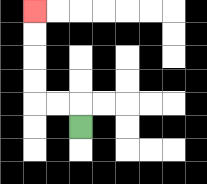{'start': '[3, 5]', 'end': '[1, 0]', 'path_directions': 'U,L,L,U,U,U,U', 'path_coordinates': '[[3, 5], [3, 4], [2, 4], [1, 4], [1, 3], [1, 2], [1, 1], [1, 0]]'}